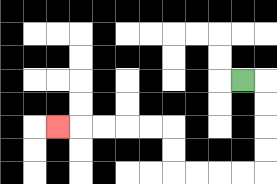{'start': '[10, 3]', 'end': '[2, 5]', 'path_directions': 'R,D,D,D,D,L,L,L,L,U,U,L,L,L,L,L', 'path_coordinates': '[[10, 3], [11, 3], [11, 4], [11, 5], [11, 6], [11, 7], [10, 7], [9, 7], [8, 7], [7, 7], [7, 6], [7, 5], [6, 5], [5, 5], [4, 5], [3, 5], [2, 5]]'}